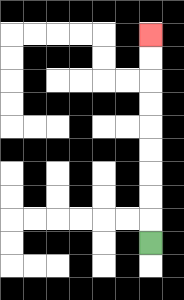{'start': '[6, 10]', 'end': '[6, 1]', 'path_directions': 'U,U,U,U,U,U,U,U,U', 'path_coordinates': '[[6, 10], [6, 9], [6, 8], [6, 7], [6, 6], [6, 5], [6, 4], [6, 3], [6, 2], [6, 1]]'}